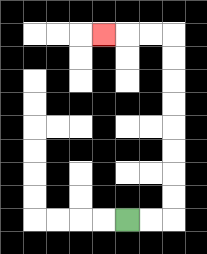{'start': '[5, 9]', 'end': '[4, 1]', 'path_directions': 'R,R,U,U,U,U,U,U,U,U,L,L,L', 'path_coordinates': '[[5, 9], [6, 9], [7, 9], [7, 8], [7, 7], [7, 6], [7, 5], [7, 4], [7, 3], [7, 2], [7, 1], [6, 1], [5, 1], [4, 1]]'}